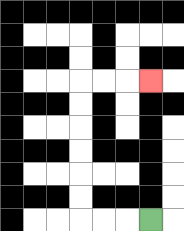{'start': '[6, 9]', 'end': '[6, 3]', 'path_directions': 'L,L,L,U,U,U,U,U,U,R,R,R', 'path_coordinates': '[[6, 9], [5, 9], [4, 9], [3, 9], [3, 8], [3, 7], [3, 6], [3, 5], [3, 4], [3, 3], [4, 3], [5, 3], [6, 3]]'}